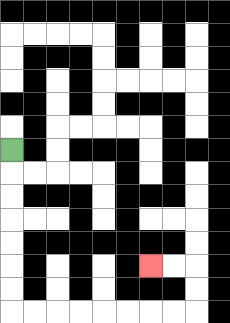{'start': '[0, 6]', 'end': '[6, 11]', 'path_directions': 'D,D,D,D,D,D,D,R,R,R,R,R,R,R,R,U,U,L,L', 'path_coordinates': '[[0, 6], [0, 7], [0, 8], [0, 9], [0, 10], [0, 11], [0, 12], [0, 13], [1, 13], [2, 13], [3, 13], [4, 13], [5, 13], [6, 13], [7, 13], [8, 13], [8, 12], [8, 11], [7, 11], [6, 11]]'}